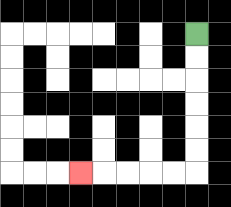{'start': '[8, 1]', 'end': '[3, 7]', 'path_directions': 'D,D,D,D,D,D,L,L,L,L,L', 'path_coordinates': '[[8, 1], [8, 2], [8, 3], [8, 4], [8, 5], [8, 6], [8, 7], [7, 7], [6, 7], [5, 7], [4, 7], [3, 7]]'}